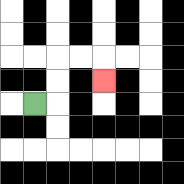{'start': '[1, 4]', 'end': '[4, 3]', 'path_directions': 'R,U,U,R,R,D', 'path_coordinates': '[[1, 4], [2, 4], [2, 3], [2, 2], [3, 2], [4, 2], [4, 3]]'}